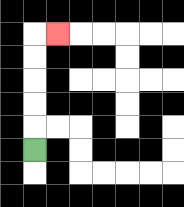{'start': '[1, 6]', 'end': '[2, 1]', 'path_directions': 'U,U,U,U,U,R', 'path_coordinates': '[[1, 6], [1, 5], [1, 4], [1, 3], [1, 2], [1, 1], [2, 1]]'}